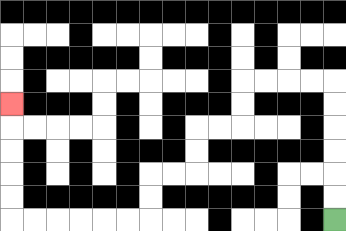{'start': '[14, 9]', 'end': '[0, 4]', 'path_directions': 'U,U,U,U,U,U,L,L,L,L,D,D,L,L,D,D,L,L,D,D,L,L,L,L,L,L,U,U,U,U,U', 'path_coordinates': '[[14, 9], [14, 8], [14, 7], [14, 6], [14, 5], [14, 4], [14, 3], [13, 3], [12, 3], [11, 3], [10, 3], [10, 4], [10, 5], [9, 5], [8, 5], [8, 6], [8, 7], [7, 7], [6, 7], [6, 8], [6, 9], [5, 9], [4, 9], [3, 9], [2, 9], [1, 9], [0, 9], [0, 8], [0, 7], [0, 6], [0, 5], [0, 4]]'}